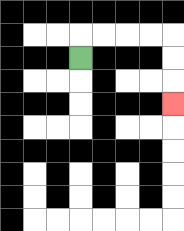{'start': '[3, 2]', 'end': '[7, 4]', 'path_directions': 'U,R,R,R,R,D,D,D', 'path_coordinates': '[[3, 2], [3, 1], [4, 1], [5, 1], [6, 1], [7, 1], [7, 2], [7, 3], [7, 4]]'}